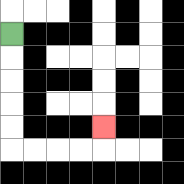{'start': '[0, 1]', 'end': '[4, 5]', 'path_directions': 'D,D,D,D,D,R,R,R,R,U', 'path_coordinates': '[[0, 1], [0, 2], [0, 3], [0, 4], [0, 5], [0, 6], [1, 6], [2, 6], [3, 6], [4, 6], [4, 5]]'}